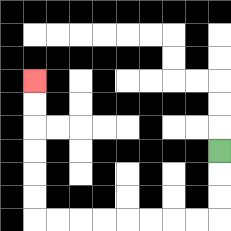{'start': '[9, 6]', 'end': '[1, 3]', 'path_directions': 'D,D,D,L,L,L,L,L,L,L,L,U,U,U,U,U,U', 'path_coordinates': '[[9, 6], [9, 7], [9, 8], [9, 9], [8, 9], [7, 9], [6, 9], [5, 9], [4, 9], [3, 9], [2, 9], [1, 9], [1, 8], [1, 7], [1, 6], [1, 5], [1, 4], [1, 3]]'}